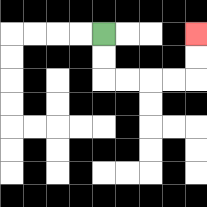{'start': '[4, 1]', 'end': '[8, 1]', 'path_directions': 'D,D,R,R,R,R,U,U', 'path_coordinates': '[[4, 1], [4, 2], [4, 3], [5, 3], [6, 3], [7, 3], [8, 3], [8, 2], [8, 1]]'}